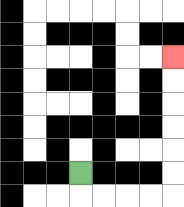{'start': '[3, 7]', 'end': '[7, 2]', 'path_directions': 'D,R,R,R,R,U,U,U,U,U,U', 'path_coordinates': '[[3, 7], [3, 8], [4, 8], [5, 8], [6, 8], [7, 8], [7, 7], [7, 6], [7, 5], [7, 4], [7, 3], [7, 2]]'}